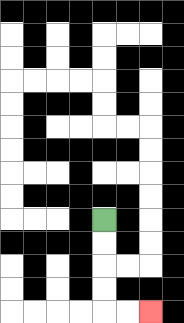{'start': '[4, 9]', 'end': '[6, 13]', 'path_directions': 'D,D,D,D,R,R', 'path_coordinates': '[[4, 9], [4, 10], [4, 11], [4, 12], [4, 13], [5, 13], [6, 13]]'}